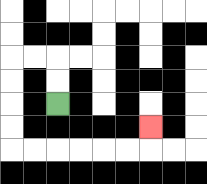{'start': '[2, 4]', 'end': '[6, 5]', 'path_directions': 'U,U,L,L,D,D,D,D,R,R,R,R,R,R,U', 'path_coordinates': '[[2, 4], [2, 3], [2, 2], [1, 2], [0, 2], [0, 3], [0, 4], [0, 5], [0, 6], [1, 6], [2, 6], [3, 6], [4, 6], [5, 6], [6, 6], [6, 5]]'}